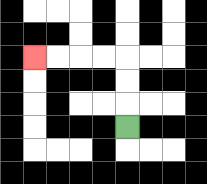{'start': '[5, 5]', 'end': '[1, 2]', 'path_directions': 'U,U,U,L,L,L,L', 'path_coordinates': '[[5, 5], [5, 4], [5, 3], [5, 2], [4, 2], [3, 2], [2, 2], [1, 2]]'}